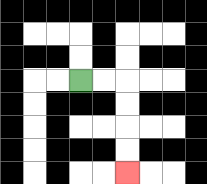{'start': '[3, 3]', 'end': '[5, 7]', 'path_directions': 'R,R,D,D,D,D', 'path_coordinates': '[[3, 3], [4, 3], [5, 3], [5, 4], [5, 5], [5, 6], [5, 7]]'}